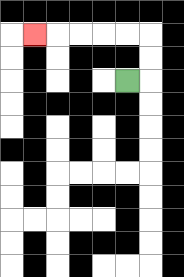{'start': '[5, 3]', 'end': '[1, 1]', 'path_directions': 'R,U,U,L,L,L,L,L', 'path_coordinates': '[[5, 3], [6, 3], [6, 2], [6, 1], [5, 1], [4, 1], [3, 1], [2, 1], [1, 1]]'}